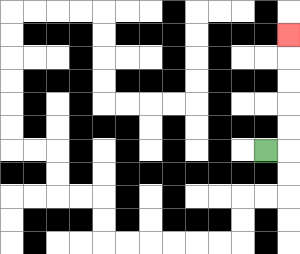{'start': '[11, 6]', 'end': '[12, 1]', 'path_directions': 'R,U,U,U,U,U', 'path_coordinates': '[[11, 6], [12, 6], [12, 5], [12, 4], [12, 3], [12, 2], [12, 1]]'}